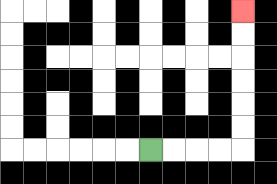{'start': '[6, 6]', 'end': '[10, 0]', 'path_directions': 'R,R,R,R,U,U,U,U,U,U', 'path_coordinates': '[[6, 6], [7, 6], [8, 6], [9, 6], [10, 6], [10, 5], [10, 4], [10, 3], [10, 2], [10, 1], [10, 0]]'}